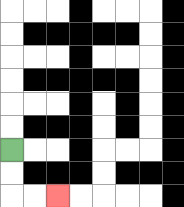{'start': '[0, 6]', 'end': '[2, 8]', 'path_directions': 'D,D,R,R', 'path_coordinates': '[[0, 6], [0, 7], [0, 8], [1, 8], [2, 8]]'}